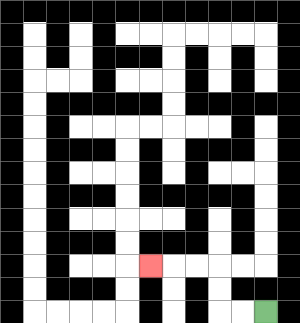{'start': '[11, 13]', 'end': '[6, 11]', 'path_directions': 'L,L,U,U,L,L,L', 'path_coordinates': '[[11, 13], [10, 13], [9, 13], [9, 12], [9, 11], [8, 11], [7, 11], [6, 11]]'}